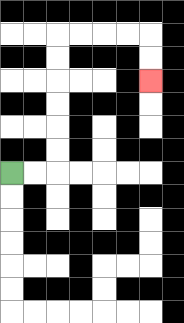{'start': '[0, 7]', 'end': '[6, 3]', 'path_directions': 'R,R,U,U,U,U,U,U,R,R,R,R,D,D', 'path_coordinates': '[[0, 7], [1, 7], [2, 7], [2, 6], [2, 5], [2, 4], [2, 3], [2, 2], [2, 1], [3, 1], [4, 1], [5, 1], [6, 1], [6, 2], [6, 3]]'}